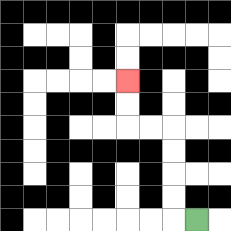{'start': '[8, 9]', 'end': '[5, 3]', 'path_directions': 'L,U,U,U,U,L,L,U,U', 'path_coordinates': '[[8, 9], [7, 9], [7, 8], [7, 7], [7, 6], [7, 5], [6, 5], [5, 5], [5, 4], [5, 3]]'}